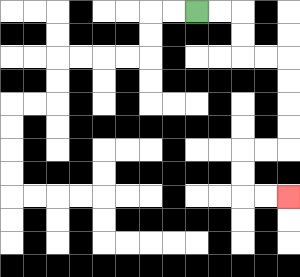{'start': '[8, 0]', 'end': '[12, 8]', 'path_directions': 'R,R,D,D,R,R,D,D,D,D,L,L,D,D,R,R', 'path_coordinates': '[[8, 0], [9, 0], [10, 0], [10, 1], [10, 2], [11, 2], [12, 2], [12, 3], [12, 4], [12, 5], [12, 6], [11, 6], [10, 6], [10, 7], [10, 8], [11, 8], [12, 8]]'}